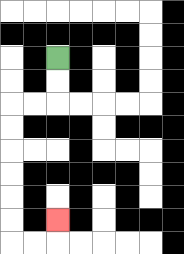{'start': '[2, 2]', 'end': '[2, 9]', 'path_directions': 'D,D,L,L,D,D,D,D,D,D,R,R,U', 'path_coordinates': '[[2, 2], [2, 3], [2, 4], [1, 4], [0, 4], [0, 5], [0, 6], [0, 7], [0, 8], [0, 9], [0, 10], [1, 10], [2, 10], [2, 9]]'}